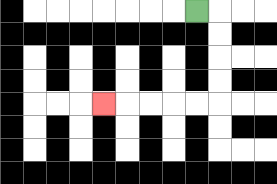{'start': '[8, 0]', 'end': '[4, 4]', 'path_directions': 'R,D,D,D,D,L,L,L,L,L', 'path_coordinates': '[[8, 0], [9, 0], [9, 1], [9, 2], [9, 3], [9, 4], [8, 4], [7, 4], [6, 4], [5, 4], [4, 4]]'}